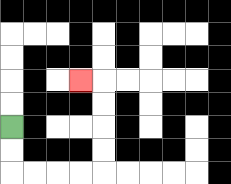{'start': '[0, 5]', 'end': '[3, 3]', 'path_directions': 'D,D,R,R,R,R,U,U,U,U,L', 'path_coordinates': '[[0, 5], [0, 6], [0, 7], [1, 7], [2, 7], [3, 7], [4, 7], [4, 6], [4, 5], [4, 4], [4, 3], [3, 3]]'}